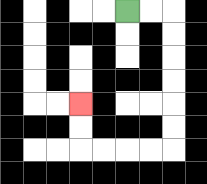{'start': '[5, 0]', 'end': '[3, 4]', 'path_directions': 'R,R,D,D,D,D,D,D,L,L,L,L,U,U', 'path_coordinates': '[[5, 0], [6, 0], [7, 0], [7, 1], [7, 2], [7, 3], [7, 4], [7, 5], [7, 6], [6, 6], [5, 6], [4, 6], [3, 6], [3, 5], [3, 4]]'}